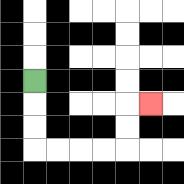{'start': '[1, 3]', 'end': '[6, 4]', 'path_directions': 'D,D,D,R,R,R,R,U,U,R', 'path_coordinates': '[[1, 3], [1, 4], [1, 5], [1, 6], [2, 6], [3, 6], [4, 6], [5, 6], [5, 5], [5, 4], [6, 4]]'}